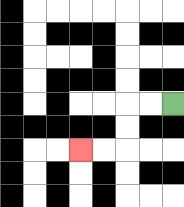{'start': '[7, 4]', 'end': '[3, 6]', 'path_directions': 'L,L,D,D,L,L', 'path_coordinates': '[[7, 4], [6, 4], [5, 4], [5, 5], [5, 6], [4, 6], [3, 6]]'}